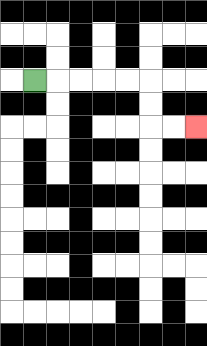{'start': '[1, 3]', 'end': '[8, 5]', 'path_directions': 'R,R,R,R,R,D,D,R,R', 'path_coordinates': '[[1, 3], [2, 3], [3, 3], [4, 3], [5, 3], [6, 3], [6, 4], [6, 5], [7, 5], [8, 5]]'}